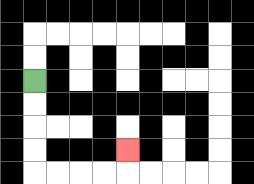{'start': '[1, 3]', 'end': '[5, 6]', 'path_directions': 'D,D,D,D,R,R,R,R,U', 'path_coordinates': '[[1, 3], [1, 4], [1, 5], [1, 6], [1, 7], [2, 7], [3, 7], [4, 7], [5, 7], [5, 6]]'}